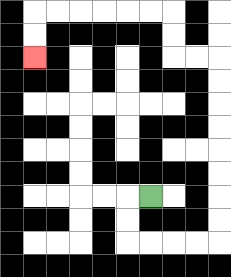{'start': '[6, 8]', 'end': '[1, 2]', 'path_directions': 'L,D,D,R,R,R,R,U,U,U,U,U,U,U,U,L,L,U,U,L,L,L,L,L,L,D,D', 'path_coordinates': '[[6, 8], [5, 8], [5, 9], [5, 10], [6, 10], [7, 10], [8, 10], [9, 10], [9, 9], [9, 8], [9, 7], [9, 6], [9, 5], [9, 4], [9, 3], [9, 2], [8, 2], [7, 2], [7, 1], [7, 0], [6, 0], [5, 0], [4, 0], [3, 0], [2, 0], [1, 0], [1, 1], [1, 2]]'}